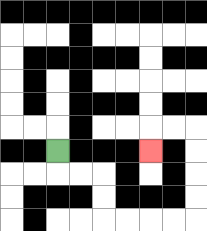{'start': '[2, 6]', 'end': '[6, 6]', 'path_directions': 'D,R,R,D,D,R,R,R,R,U,U,U,U,L,L,D', 'path_coordinates': '[[2, 6], [2, 7], [3, 7], [4, 7], [4, 8], [4, 9], [5, 9], [6, 9], [7, 9], [8, 9], [8, 8], [8, 7], [8, 6], [8, 5], [7, 5], [6, 5], [6, 6]]'}